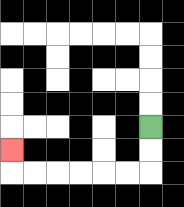{'start': '[6, 5]', 'end': '[0, 6]', 'path_directions': 'D,D,L,L,L,L,L,L,U', 'path_coordinates': '[[6, 5], [6, 6], [6, 7], [5, 7], [4, 7], [3, 7], [2, 7], [1, 7], [0, 7], [0, 6]]'}